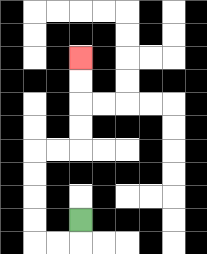{'start': '[3, 9]', 'end': '[3, 2]', 'path_directions': 'D,L,L,U,U,U,U,R,R,U,U,U,U', 'path_coordinates': '[[3, 9], [3, 10], [2, 10], [1, 10], [1, 9], [1, 8], [1, 7], [1, 6], [2, 6], [3, 6], [3, 5], [3, 4], [3, 3], [3, 2]]'}